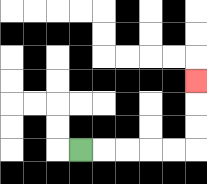{'start': '[3, 6]', 'end': '[8, 3]', 'path_directions': 'R,R,R,R,R,U,U,U', 'path_coordinates': '[[3, 6], [4, 6], [5, 6], [6, 6], [7, 6], [8, 6], [8, 5], [8, 4], [8, 3]]'}